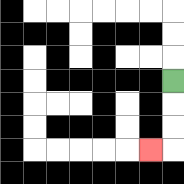{'start': '[7, 3]', 'end': '[6, 6]', 'path_directions': 'D,D,D,L', 'path_coordinates': '[[7, 3], [7, 4], [7, 5], [7, 6], [6, 6]]'}